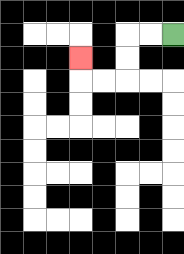{'start': '[7, 1]', 'end': '[3, 2]', 'path_directions': 'L,L,D,D,L,L,U', 'path_coordinates': '[[7, 1], [6, 1], [5, 1], [5, 2], [5, 3], [4, 3], [3, 3], [3, 2]]'}